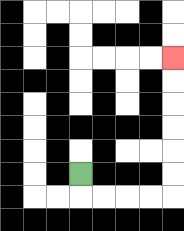{'start': '[3, 7]', 'end': '[7, 2]', 'path_directions': 'D,R,R,R,R,U,U,U,U,U,U', 'path_coordinates': '[[3, 7], [3, 8], [4, 8], [5, 8], [6, 8], [7, 8], [7, 7], [7, 6], [7, 5], [7, 4], [7, 3], [7, 2]]'}